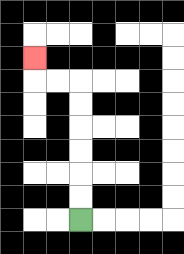{'start': '[3, 9]', 'end': '[1, 2]', 'path_directions': 'U,U,U,U,U,U,L,L,U', 'path_coordinates': '[[3, 9], [3, 8], [3, 7], [3, 6], [3, 5], [3, 4], [3, 3], [2, 3], [1, 3], [1, 2]]'}